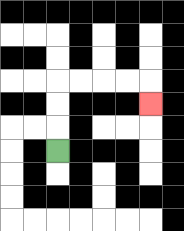{'start': '[2, 6]', 'end': '[6, 4]', 'path_directions': 'U,U,U,R,R,R,R,D', 'path_coordinates': '[[2, 6], [2, 5], [2, 4], [2, 3], [3, 3], [4, 3], [5, 3], [6, 3], [6, 4]]'}